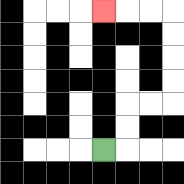{'start': '[4, 6]', 'end': '[4, 0]', 'path_directions': 'R,U,U,R,R,U,U,U,U,L,L,L', 'path_coordinates': '[[4, 6], [5, 6], [5, 5], [5, 4], [6, 4], [7, 4], [7, 3], [7, 2], [7, 1], [7, 0], [6, 0], [5, 0], [4, 0]]'}